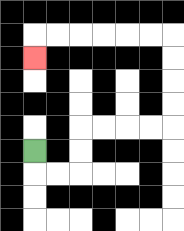{'start': '[1, 6]', 'end': '[1, 2]', 'path_directions': 'D,R,R,U,U,R,R,R,R,U,U,U,U,L,L,L,L,L,L,D', 'path_coordinates': '[[1, 6], [1, 7], [2, 7], [3, 7], [3, 6], [3, 5], [4, 5], [5, 5], [6, 5], [7, 5], [7, 4], [7, 3], [7, 2], [7, 1], [6, 1], [5, 1], [4, 1], [3, 1], [2, 1], [1, 1], [1, 2]]'}